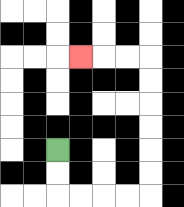{'start': '[2, 6]', 'end': '[3, 2]', 'path_directions': 'D,D,R,R,R,R,U,U,U,U,U,U,L,L,L', 'path_coordinates': '[[2, 6], [2, 7], [2, 8], [3, 8], [4, 8], [5, 8], [6, 8], [6, 7], [6, 6], [6, 5], [6, 4], [6, 3], [6, 2], [5, 2], [4, 2], [3, 2]]'}